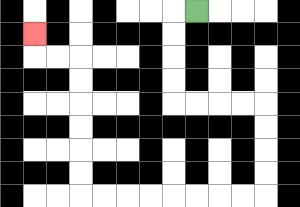{'start': '[8, 0]', 'end': '[1, 1]', 'path_directions': 'L,D,D,D,D,R,R,R,R,D,D,D,D,L,L,L,L,L,L,L,L,U,U,U,U,U,U,L,L,U', 'path_coordinates': '[[8, 0], [7, 0], [7, 1], [7, 2], [7, 3], [7, 4], [8, 4], [9, 4], [10, 4], [11, 4], [11, 5], [11, 6], [11, 7], [11, 8], [10, 8], [9, 8], [8, 8], [7, 8], [6, 8], [5, 8], [4, 8], [3, 8], [3, 7], [3, 6], [3, 5], [3, 4], [3, 3], [3, 2], [2, 2], [1, 2], [1, 1]]'}